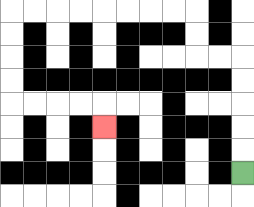{'start': '[10, 7]', 'end': '[4, 5]', 'path_directions': 'U,U,U,U,U,L,L,U,U,L,L,L,L,L,L,L,L,D,D,D,D,R,R,R,R,D', 'path_coordinates': '[[10, 7], [10, 6], [10, 5], [10, 4], [10, 3], [10, 2], [9, 2], [8, 2], [8, 1], [8, 0], [7, 0], [6, 0], [5, 0], [4, 0], [3, 0], [2, 0], [1, 0], [0, 0], [0, 1], [0, 2], [0, 3], [0, 4], [1, 4], [2, 4], [3, 4], [4, 4], [4, 5]]'}